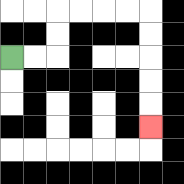{'start': '[0, 2]', 'end': '[6, 5]', 'path_directions': 'R,R,U,U,R,R,R,R,D,D,D,D,D', 'path_coordinates': '[[0, 2], [1, 2], [2, 2], [2, 1], [2, 0], [3, 0], [4, 0], [5, 0], [6, 0], [6, 1], [6, 2], [6, 3], [6, 4], [6, 5]]'}